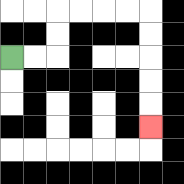{'start': '[0, 2]', 'end': '[6, 5]', 'path_directions': 'R,R,U,U,R,R,R,R,D,D,D,D,D', 'path_coordinates': '[[0, 2], [1, 2], [2, 2], [2, 1], [2, 0], [3, 0], [4, 0], [5, 0], [6, 0], [6, 1], [6, 2], [6, 3], [6, 4], [6, 5]]'}